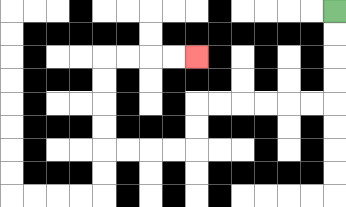{'start': '[14, 0]', 'end': '[8, 2]', 'path_directions': 'D,D,D,D,L,L,L,L,L,L,D,D,L,L,L,L,U,U,U,U,R,R,R,R', 'path_coordinates': '[[14, 0], [14, 1], [14, 2], [14, 3], [14, 4], [13, 4], [12, 4], [11, 4], [10, 4], [9, 4], [8, 4], [8, 5], [8, 6], [7, 6], [6, 6], [5, 6], [4, 6], [4, 5], [4, 4], [4, 3], [4, 2], [5, 2], [6, 2], [7, 2], [8, 2]]'}